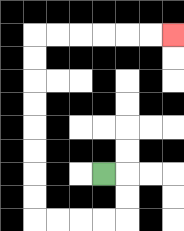{'start': '[4, 7]', 'end': '[7, 1]', 'path_directions': 'R,D,D,L,L,L,L,U,U,U,U,U,U,U,U,R,R,R,R,R,R', 'path_coordinates': '[[4, 7], [5, 7], [5, 8], [5, 9], [4, 9], [3, 9], [2, 9], [1, 9], [1, 8], [1, 7], [1, 6], [1, 5], [1, 4], [1, 3], [1, 2], [1, 1], [2, 1], [3, 1], [4, 1], [5, 1], [6, 1], [7, 1]]'}